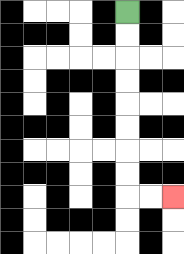{'start': '[5, 0]', 'end': '[7, 8]', 'path_directions': 'D,D,D,D,D,D,D,D,R,R', 'path_coordinates': '[[5, 0], [5, 1], [5, 2], [5, 3], [5, 4], [5, 5], [5, 6], [5, 7], [5, 8], [6, 8], [7, 8]]'}